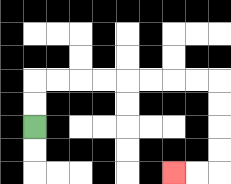{'start': '[1, 5]', 'end': '[7, 7]', 'path_directions': 'U,U,R,R,R,R,R,R,R,R,D,D,D,D,L,L', 'path_coordinates': '[[1, 5], [1, 4], [1, 3], [2, 3], [3, 3], [4, 3], [5, 3], [6, 3], [7, 3], [8, 3], [9, 3], [9, 4], [9, 5], [9, 6], [9, 7], [8, 7], [7, 7]]'}